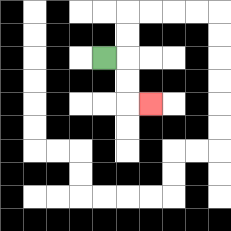{'start': '[4, 2]', 'end': '[6, 4]', 'path_directions': 'R,D,D,R', 'path_coordinates': '[[4, 2], [5, 2], [5, 3], [5, 4], [6, 4]]'}